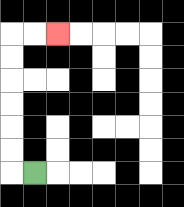{'start': '[1, 7]', 'end': '[2, 1]', 'path_directions': 'L,U,U,U,U,U,U,R,R', 'path_coordinates': '[[1, 7], [0, 7], [0, 6], [0, 5], [0, 4], [0, 3], [0, 2], [0, 1], [1, 1], [2, 1]]'}